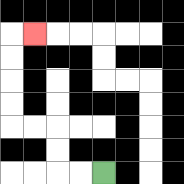{'start': '[4, 7]', 'end': '[1, 1]', 'path_directions': 'L,L,U,U,L,L,U,U,U,U,R', 'path_coordinates': '[[4, 7], [3, 7], [2, 7], [2, 6], [2, 5], [1, 5], [0, 5], [0, 4], [0, 3], [0, 2], [0, 1], [1, 1]]'}